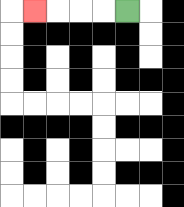{'start': '[5, 0]', 'end': '[1, 0]', 'path_directions': 'L,L,L,L', 'path_coordinates': '[[5, 0], [4, 0], [3, 0], [2, 0], [1, 0]]'}